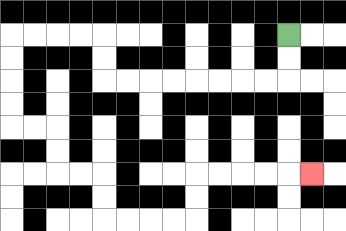{'start': '[12, 1]', 'end': '[13, 7]', 'path_directions': 'D,D,L,L,L,L,L,L,L,L,U,U,L,L,L,L,D,D,D,D,R,R,D,D,R,R,D,D,R,R,R,R,U,U,R,R,R,R,R', 'path_coordinates': '[[12, 1], [12, 2], [12, 3], [11, 3], [10, 3], [9, 3], [8, 3], [7, 3], [6, 3], [5, 3], [4, 3], [4, 2], [4, 1], [3, 1], [2, 1], [1, 1], [0, 1], [0, 2], [0, 3], [0, 4], [0, 5], [1, 5], [2, 5], [2, 6], [2, 7], [3, 7], [4, 7], [4, 8], [4, 9], [5, 9], [6, 9], [7, 9], [8, 9], [8, 8], [8, 7], [9, 7], [10, 7], [11, 7], [12, 7], [13, 7]]'}